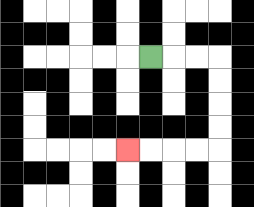{'start': '[6, 2]', 'end': '[5, 6]', 'path_directions': 'R,R,R,D,D,D,D,L,L,L,L', 'path_coordinates': '[[6, 2], [7, 2], [8, 2], [9, 2], [9, 3], [9, 4], [9, 5], [9, 6], [8, 6], [7, 6], [6, 6], [5, 6]]'}